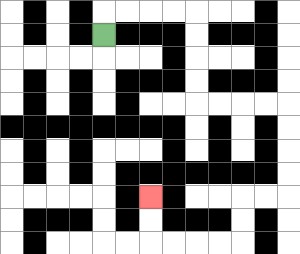{'start': '[4, 1]', 'end': '[6, 8]', 'path_directions': 'U,R,R,R,R,D,D,D,D,R,R,R,R,D,D,D,D,L,L,D,D,L,L,L,L,U,U', 'path_coordinates': '[[4, 1], [4, 0], [5, 0], [6, 0], [7, 0], [8, 0], [8, 1], [8, 2], [8, 3], [8, 4], [9, 4], [10, 4], [11, 4], [12, 4], [12, 5], [12, 6], [12, 7], [12, 8], [11, 8], [10, 8], [10, 9], [10, 10], [9, 10], [8, 10], [7, 10], [6, 10], [6, 9], [6, 8]]'}